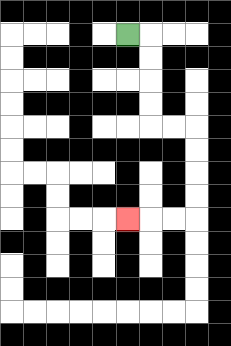{'start': '[5, 1]', 'end': '[5, 9]', 'path_directions': 'R,D,D,D,D,R,R,D,D,D,D,L,L,L', 'path_coordinates': '[[5, 1], [6, 1], [6, 2], [6, 3], [6, 4], [6, 5], [7, 5], [8, 5], [8, 6], [8, 7], [8, 8], [8, 9], [7, 9], [6, 9], [5, 9]]'}